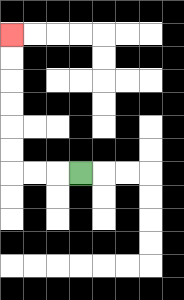{'start': '[3, 7]', 'end': '[0, 1]', 'path_directions': 'L,L,L,U,U,U,U,U,U', 'path_coordinates': '[[3, 7], [2, 7], [1, 7], [0, 7], [0, 6], [0, 5], [0, 4], [0, 3], [0, 2], [0, 1]]'}